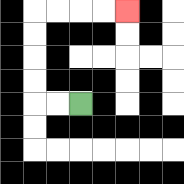{'start': '[3, 4]', 'end': '[5, 0]', 'path_directions': 'L,L,U,U,U,U,R,R,R,R', 'path_coordinates': '[[3, 4], [2, 4], [1, 4], [1, 3], [1, 2], [1, 1], [1, 0], [2, 0], [3, 0], [4, 0], [5, 0]]'}